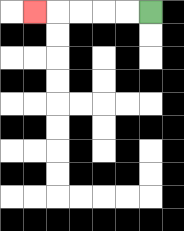{'start': '[6, 0]', 'end': '[1, 0]', 'path_directions': 'L,L,L,L,L', 'path_coordinates': '[[6, 0], [5, 0], [4, 0], [3, 0], [2, 0], [1, 0]]'}